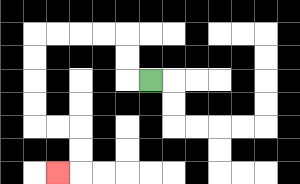{'start': '[6, 3]', 'end': '[2, 7]', 'path_directions': 'L,U,U,L,L,L,L,D,D,D,D,R,R,D,D,L', 'path_coordinates': '[[6, 3], [5, 3], [5, 2], [5, 1], [4, 1], [3, 1], [2, 1], [1, 1], [1, 2], [1, 3], [1, 4], [1, 5], [2, 5], [3, 5], [3, 6], [3, 7], [2, 7]]'}